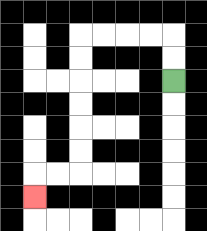{'start': '[7, 3]', 'end': '[1, 8]', 'path_directions': 'U,U,L,L,L,L,D,D,D,D,D,D,L,L,D', 'path_coordinates': '[[7, 3], [7, 2], [7, 1], [6, 1], [5, 1], [4, 1], [3, 1], [3, 2], [3, 3], [3, 4], [3, 5], [3, 6], [3, 7], [2, 7], [1, 7], [1, 8]]'}